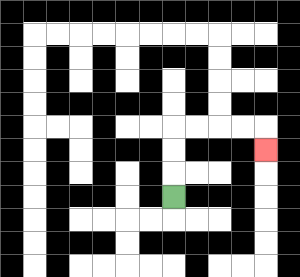{'start': '[7, 8]', 'end': '[11, 6]', 'path_directions': 'U,U,U,R,R,R,R,D', 'path_coordinates': '[[7, 8], [7, 7], [7, 6], [7, 5], [8, 5], [9, 5], [10, 5], [11, 5], [11, 6]]'}